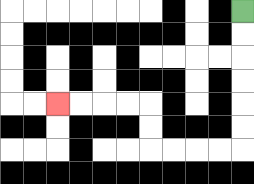{'start': '[10, 0]', 'end': '[2, 4]', 'path_directions': 'D,D,D,D,D,D,L,L,L,L,U,U,L,L,L,L', 'path_coordinates': '[[10, 0], [10, 1], [10, 2], [10, 3], [10, 4], [10, 5], [10, 6], [9, 6], [8, 6], [7, 6], [6, 6], [6, 5], [6, 4], [5, 4], [4, 4], [3, 4], [2, 4]]'}